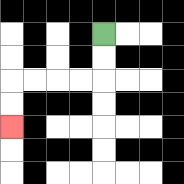{'start': '[4, 1]', 'end': '[0, 5]', 'path_directions': 'D,D,L,L,L,L,D,D', 'path_coordinates': '[[4, 1], [4, 2], [4, 3], [3, 3], [2, 3], [1, 3], [0, 3], [0, 4], [0, 5]]'}